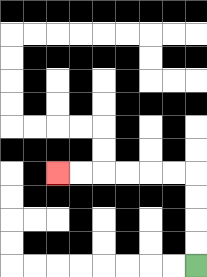{'start': '[8, 11]', 'end': '[2, 7]', 'path_directions': 'U,U,U,U,L,L,L,L,L,L', 'path_coordinates': '[[8, 11], [8, 10], [8, 9], [8, 8], [8, 7], [7, 7], [6, 7], [5, 7], [4, 7], [3, 7], [2, 7]]'}